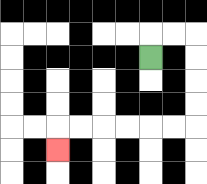{'start': '[6, 2]', 'end': '[2, 6]', 'path_directions': 'U,R,R,D,D,D,D,L,L,L,L,L,L,D', 'path_coordinates': '[[6, 2], [6, 1], [7, 1], [8, 1], [8, 2], [8, 3], [8, 4], [8, 5], [7, 5], [6, 5], [5, 5], [4, 5], [3, 5], [2, 5], [2, 6]]'}